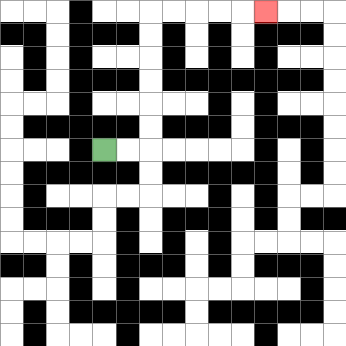{'start': '[4, 6]', 'end': '[11, 0]', 'path_directions': 'R,R,U,U,U,U,U,U,R,R,R,R,R', 'path_coordinates': '[[4, 6], [5, 6], [6, 6], [6, 5], [6, 4], [6, 3], [6, 2], [6, 1], [6, 0], [7, 0], [8, 0], [9, 0], [10, 0], [11, 0]]'}